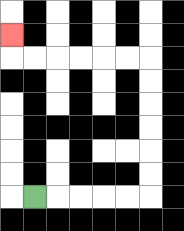{'start': '[1, 8]', 'end': '[0, 1]', 'path_directions': 'R,R,R,R,R,U,U,U,U,U,U,L,L,L,L,L,L,U', 'path_coordinates': '[[1, 8], [2, 8], [3, 8], [4, 8], [5, 8], [6, 8], [6, 7], [6, 6], [6, 5], [6, 4], [6, 3], [6, 2], [5, 2], [4, 2], [3, 2], [2, 2], [1, 2], [0, 2], [0, 1]]'}